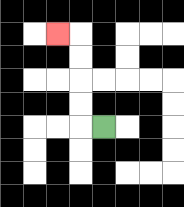{'start': '[4, 5]', 'end': '[2, 1]', 'path_directions': 'L,U,U,U,U,L', 'path_coordinates': '[[4, 5], [3, 5], [3, 4], [3, 3], [3, 2], [3, 1], [2, 1]]'}